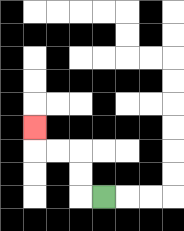{'start': '[4, 8]', 'end': '[1, 5]', 'path_directions': 'L,U,U,L,L,U', 'path_coordinates': '[[4, 8], [3, 8], [3, 7], [3, 6], [2, 6], [1, 6], [1, 5]]'}